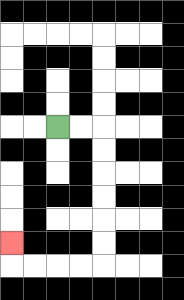{'start': '[2, 5]', 'end': '[0, 10]', 'path_directions': 'R,R,D,D,D,D,D,D,L,L,L,L,U', 'path_coordinates': '[[2, 5], [3, 5], [4, 5], [4, 6], [4, 7], [4, 8], [4, 9], [4, 10], [4, 11], [3, 11], [2, 11], [1, 11], [0, 11], [0, 10]]'}